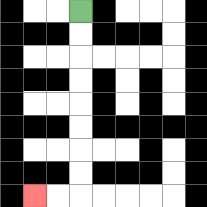{'start': '[3, 0]', 'end': '[1, 8]', 'path_directions': 'D,D,D,D,D,D,D,D,L,L', 'path_coordinates': '[[3, 0], [3, 1], [3, 2], [3, 3], [3, 4], [3, 5], [3, 6], [3, 7], [3, 8], [2, 8], [1, 8]]'}